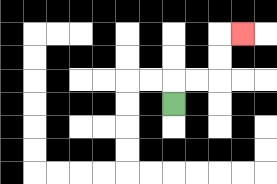{'start': '[7, 4]', 'end': '[10, 1]', 'path_directions': 'U,R,R,U,U,R', 'path_coordinates': '[[7, 4], [7, 3], [8, 3], [9, 3], [9, 2], [9, 1], [10, 1]]'}